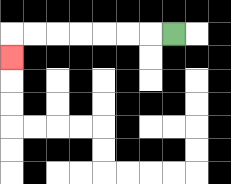{'start': '[7, 1]', 'end': '[0, 2]', 'path_directions': 'L,L,L,L,L,L,L,D', 'path_coordinates': '[[7, 1], [6, 1], [5, 1], [4, 1], [3, 1], [2, 1], [1, 1], [0, 1], [0, 2]]'}